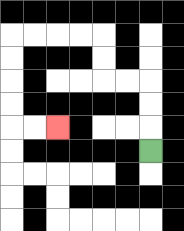{'start': '[6, 6]', 'end': '[2, 5]', 'path_directions': 'U,U,U,L,L,U,U,L,L,L,L,D,D,D,D,R,R', 'path_coordinates': '[[6, 6], [6, 5], [6, 4], [6, 3], [5, 3], [4, 3], [4, 2], [4, 1], [3, 1], [2, 1], [1, 1], [0, 1], [0, 2], [0, 3], [0, 4], [0, 5], [1, 5], [2, 5]]'}